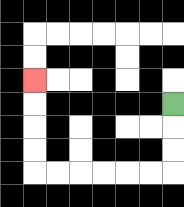{'start': '[7, 4]', 'end': '[1, 3]', 'path_directions': 'D,D,D,L,L,L,L,L,L,U,U,U,U', 'path_coordinates': '[[7, 4], [7, 5], [7, 6], [7, 7], [6, 7], [5, 7], [4, 7], [3, 7], [2, 7], [1, 7], [1, 6], [1, 5], [1, 4], [1, 3]]'}